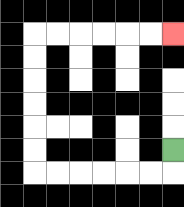{'start': '[7, 6]', 'end': '[7, 1]', 'path_directions': 'D,L,L,L,L,L,L,U,U,U,U,U,U,R,R,R,R,R,R', 'path_coordinates': '[[7, 6], [7, 7], [6, 7], [5, 7], [4, 7], [3, 7], [2, 7], [1, 7], [1, 6], [1, 5], [1, 4], [1, 3], [1, 2], [1, 1], [2, 1], [3, 1], [4, 1], [5, 1], [6, 1], [7, 1]]'}